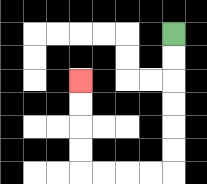{'start': '[7, 1]', 'end': '[3, 3]', 'path_directions': 'D,D,D,D,D,D,L,L,L,L,U,U,U,U', 'path_coordinates': '[[7, 1], [7, 2], [7, 3], [7, 4], [7, 5], [7, 6], [7, 7], [6, 7], [5, 7], [4, 7], [3, 7], [3, 6], [3, 5], [3, 4], [3, 3]]'}